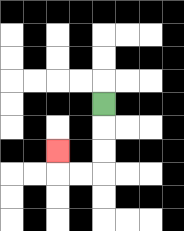{'start': '[4, 4]', 'end': '[2, 6]', 'path_directions': 'D,D,D,L,L,U', 'path_coordinates': '[[4, 4], [4, 5], [4, 6], [4, 7], [3, 7], [2, 7], [2, 6]]'}